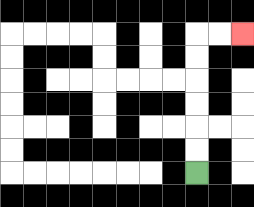{'start': '[8, 7]', 'end': '[10, 1]', 'path_directions': 'U,U,U,U,U,U,R,R', 'path_coordinates': '[[8, 7], [8, 6], [8, 5], [8, 4], [8, 3], [8, 2], [8, 1], [9, 1], [10, 1]]'}